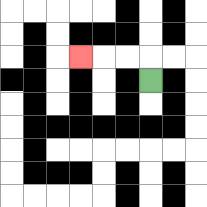{'start': '[6, 3]', 'end': '[3, 2]', 'path_directions': 'U,L,L,L', 'path_coordinates': '[[6, 3], [6, 2], [5, 2], [4, 2], [3, 2]]'}